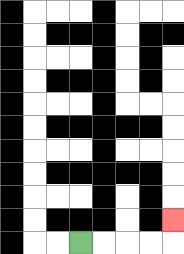{'start': '[3, 10]', 'end': '[7, 9]', 'path_directions': 'R,R,R,R,U', 'path_coordinates': '[[3, 10], [4, 10], [5, 10], [6, 10], [7, 10], [7, 9]]'}